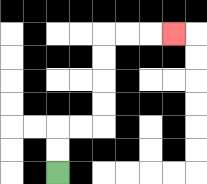{'start': '[2, 7]', 'end': '[7, 1]', 'path_directions': 'U,U,R,R,U,U,U,U,R,R,R', 'path_coordinates': '[[2, 7], [2, 6], [2, 5], [3, 5], [4, 5], [4, 4], [4, 3], [4, 2], [4, 1], [5, 1], [6, 1], [7, 1]]'}